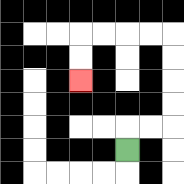{'start': '[5, 6]', 'end': '[3, 3]', 'path_directions': 'U,R,R,U,U,U,U,L,L,L,L,D,D', 'path_coordinates': '[[5, 6], [5, 5], [6, 5], [7, 5], [7, 4], [7, 3], [7, 2], [7, 1], [6, 1], [5, 1], [4, 1], [3, 1], [3, 2], [3, 3]]'}